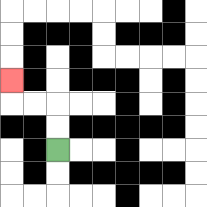{'start': '[2, 6]', 'end': '[0, 3]', 'path_directions': 'U,U,L,L,U', 'path_coordinates': '[[2, 6], [2, 5], [2, 4], [1, 4], [0, 4], [0, 3]]'}